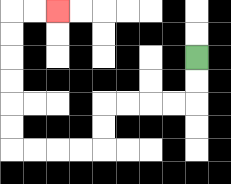{'start': '[8, 2]', 'end': '[2, 0]', 'path_directions': 'D,D,L,L,L,L,D,D,L,L,L,L,U,U,U,U,U,U,R,R', 'path_coordinates': '[[8, 2], [8, 3], [8, 4], [7, 4], [6, 4], [5, 4], [4, 4], [4, 5], [4, 6], [3, 6], [2, 6], [1, 6], [0, 6], [0, 5], [0, 4], [0, 3], [0, 2], [0, 1], [0, 0], [1, 0], [2, 0]]'}